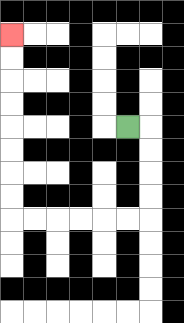{'start': '[5, 5]', 'end': '[0, 1]', 'path_directions': 'R,D,D,D,D,L,L,L,L,L,L,U,U,U,U,U,U,U,U', 'path_coordinates': '[[5, 5], [6, 5], [6, 6], [6, 7], [6, 8], [6, 9], [5, 9], [4, 9], [3, 9], [2, 9], [1, 9], [0, 9], [0, 8], [0, 7], [0, 6], [0, 5], [0, 4], [0, 3], [0, 2], [0, 1]]'}